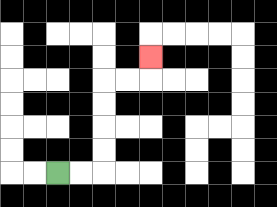{'start': '[2, 7]', 'end': '[6, 2]', 'path_directions': 'R,R,U,U,U,U,R,R,U', 'path_coordinates': '[[2, 7], [3, 7], [4, 7], [4, 6], [4, 5], [4, 4], [4, 3], [5, 3], [6, 3], [6, 2]]'}